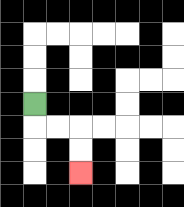{'start': '[1, 4]', 'end': '[3, 7]', 'path_directions': 'D,R,R,D,D', 'path_coordinates': '[[1, 4], [1, 5], [2, 5], [3, 5], [3, 6], [3, 7]]'}